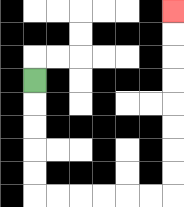{'start': '[1, 3]', 'end': '[7, 0]', 'path_directions': 'D,D,D,D,D,R,R,R,R,R,R,U,U,U,U,U,U,U,U', 'path_coordinates': '[[1, 3], [1, 4], [1, 5], [1, 6], [1, 7], [1, 8], [2, 8], [3, 8], [4, 8], [5, 8], [6, 8], [7, 8], [7, 7], [7, 6], [7, 5], [7, 4], [7, 3], [7, 2], [7, 1], [7, 0]]'}